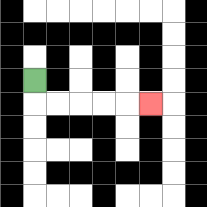{'start': '[1, 3]', 'end': '[6, 4]', 'path_directions': 'D,R,R,R,R,R', 'path_coordinates': '[[1, 3], [1, 4], [2, 4], [3, 4], [4, 4], [5, 4], [6, 4]]'}